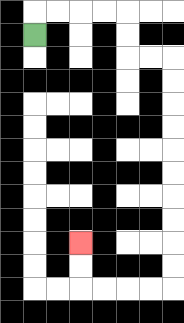{'start': '[1, 1]', 'end': '[3, 10]', 'path_directions': 'U,R,R,R,R,D,D,R,R,D,D,D,D,D,D,D,D,D,D,L,L,L,L,U,U', 'path_coordinates': '[[1, 1], [1, 0], [2, 0], [3, 0], [4, 0], [5, 0], [5, 1], [5, 2], [6, 2], [7, 2], [7, 3], [7, 4], [7, 5], [7, 6], [7, 7], [7, 8], [7, 9], [7, 10], [7, 11], [7, 12], [6, 12], [5, 12], [4, 12], [3, 12], [3, 11], [3, 10]]'}